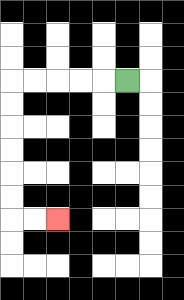{'start': '[5, 3]', 'end': '[2, 9]', 'path_directions': 'L,L,L,L,L,D,D,D,D,D,D,R,R', 'path_coordinates': '[[5, 3], [4, 3], [3, 3], [2, 3], [1, 3], [0, 3], [0, 4], [0, 5], [0, 6], [0, 7], [0, 8], [0, 9], [1, 9], [2, 9]]'}